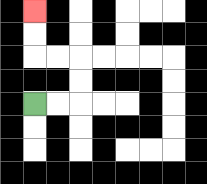{'start': '[1, 4]', 'end': '[1, 0]', 'path_directions': 'R,R,U,U,L,L,U,U', 'path_coordinates': '[[1, 4], [2, 4], [3, 4], [3, 3], [3, 2], [2, 2], [1, 2], [1, 1], [1, 0]]'}